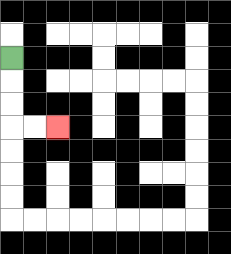{'start': '[0, 2]', 'end': '[2, 5]', 'path_directions': 'D,D,D,R,R', 'path_coordinates': '[[0, 2], [0, 3], [0, 4], [0, 5], [1, 5], [2, 5]]'}